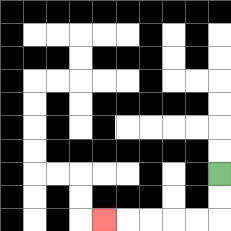{'start': '[9, 7]', 'end': '[4, 9]', 'path_directions': 'D,D,L,L,L,L,L', 'path_coordinates': '[[9, 7], [9, 8], [9, 9], [8, 9], [7, 9], [6, 9], [5, 9], [4, 9]]'}